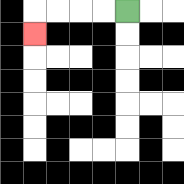{'start': '[5, 0]', 'end': '[1, 1]', 'path_directions': 'L,L,L,L,D', 'path_coordinates': '[[5, 0], [4, 0], [3, 0], [2, 0], [1, 0], [1, 1]]'}